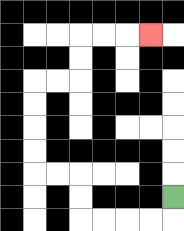{'start': '[7, 8]', 'end': '[6, 1]', 'path_directions': 'D,L,L,L,L,U,U,L,L,U,U,U,U,R,R,U,U,R,R,R', 'path_coordinates': '[[7, 8], [7, 9], [6, 9], [5, 9], [4, 9], [3, 9], [3, 8], [3, 7], [2, 7], [1, 7], [1, 6], [1, 5], [1, 4], [1, 3], [2, 3], [3, 3], [3, 2], [3, 1], [4, 1], [5, 1], [6, 1]]'}